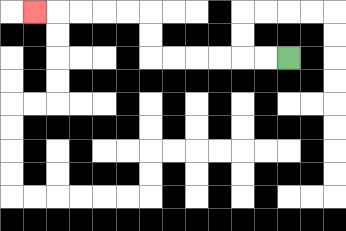{'start': '[12, 2]', 'end': '[1, 0]', 'path_directions': 'L,L,L,L,L,L,U,U,L,L,L,L,L', 'path_coordinates': '[[12, 2], [11, 2], [10, 2], [9, 2], [8, 2], [7, 2], [6, 2], [6, 1], [6, 0], [5, 0], [4, 0], [3, 0], [2, 0], [1, 0]]'}